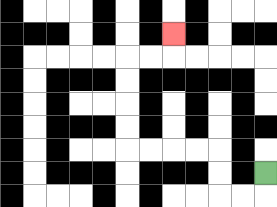{'start': '[11, 7]', 'end': '[7, 1]', 'path_directions': 'D,L,L,U,U,L,L,L,L,U,U,U,U,R,R,U', 'path_coordinates': '[[11, 7], [11, 8], [10, 8], [9, 8], [9, 7], [9, 6], [8, 6], [7, 6], [6, 6], [5, 6], [5, 5], [5, 4], [5, 3], [5, 2], [6, 2], [7, 2], [7, 1]]'}